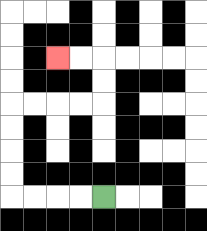{'start': '[4, 8]', 'end': '[2, 2]', 'path_directions': 'L,L,L,L,U,U,U,U,R,R,R,R,U,U,L,L', 'path_coordinates': '[[4, 8], [3, 8], [2, 8], [1, 8], [0, 8], [0, 7], [0, 6], [0, 5], [0, 4], [1, 4], [2, 4], [3, 4], [4, 4], [4, 3], [4, 2], [3, 2], [2, 2]]'}